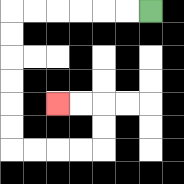{'start': '[6, 0]', 'end': '[2, 4]', 'path_directions': 'L,L,L,L,L,L,D,D,D,D,D,D,R,R,R,R,U,U,L,L', 'path_coordinates': '[[6, 0], [5, 0], [4, 0], [3, 0], [2, 0], [1, 0], [0, 0], [0, 1], [0, 2], [0, 3], [0, 4], [0, 5], [0, 6], [1, 6], [2, 6], [3, 6], [4, 6], [4, 5], [4, 4], [3, 4], [2, 4]]'}